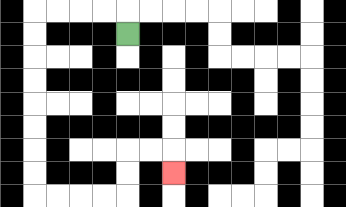{'start': '[5, 1]', 'end': '[7, 7]', 'path_directions': 'U,L,L,L,L,D,D,D,D,D,D,D,D,R,R,R,R,U,U,R,R,D', 'path_coordinates': '[[5, 1], [5, 0], [4, 0], [3, 0], [2, 0], [1, 0], [1, 1], [1, 2], [1, 3], [1, 4], [1, 5], [1, 6], [1, 7], [1, 8], [2, 8], [3, 8], [4, 8], [5, 8], [5, 7], [5, 6], [6, 6], [7, 6], [7, 7]]'}